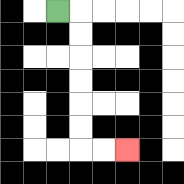{'start': '[2, 0]', 'end': '[5, 6]', 'path_directions': 'R,D,D,D,D,D,D,R,R', 'path_coordinates': '[[2, 0], [3, 0], [3, 1], [3, 2], [3, 3], [3, 4], [3, 5], [3, 6], [4, 6], [5, 6]]'}